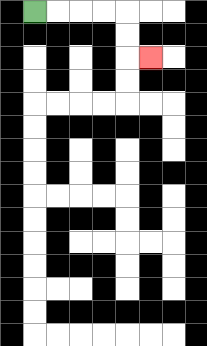{'start': '[1, 0]', 'end': '[6, 2]', 'path_directions': 'R,R,R,R,D,D,R', 'path_coordinates': '[[1, 0], [2, 0], [3, 0], [4, 0], [5, 0], [5, 1], [5, 2], [6, 2]]'}